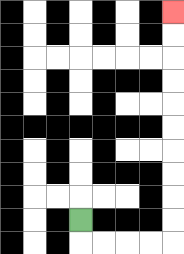{'start': '[3, 9]', 'end': '[7, 0]', 'path_directions': 'D,R,R,R,R,U,U,U,U,U,U,U,U,U,U', 'path_coordinates': '[[3, 9], [3, 10], [4, 10], [5, 10], [6, 10], [7, 10], [7, 9], [7, 8], [7, 7], [7, 6], [7, 5], [7, 4], [7, 3], [7, 2], [7, 1], [7, 0]]'}